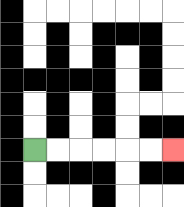{'start': '[1, 6]', 'end': '[7, 6]', 'path_directions': 'R,R,R,R,R,R', 'path_coordinates': '[[1, 6], [2, 6], [3, 6], [4, 6], [5, 6], [6, 6], [7, 6]]'}